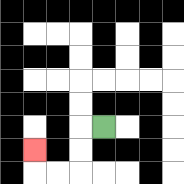{'start': '[4, 5]', 'end': '[1, 6]', 'path_directions': 'L,D,D,L,L,U', 'path_coordinates': '[[4, 5], [3, 5], [3, 6], [3, 7], [2, 7], [1, 7], [1, 6]]'}